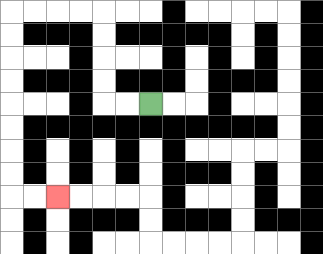{'start': '[6, 4]', 'end': '[2, 8]', 'path_directions': 'L,L,U,U,U,U,L,L,L,L,D,D,D,D,D,D,D,D,R,R', 'path_coordinates': '[[6, 4], [5, 4], [4, 4], [4, 3], [4, 2], [4, 1], [4, 0], [3, 0], [2, 0], [1, 0], [0, 0], [0, 1], [0, 2], [0, 3], [0, 4], [0, 5], [0, 6], [0, 7], [0, 8], [1, 8], [2, 8]]'}